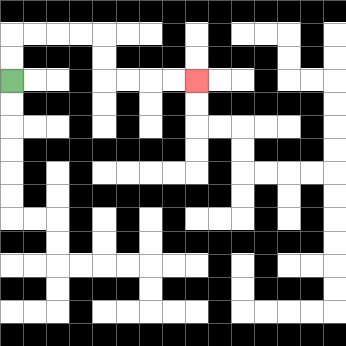{'start': '[0, 3]', 'end': '[8, 3]', 'path_directions': 'U,U,R,R,R,R,D,D,R,R,R,R', 'path_coordinates': '[[0, 3], [0, 2], [0, 1], [1, 1], [2, 1], [3, 1], [4, 1], [4, 2], [4, 3], [5, 3], [6, 3], [7, 3], [8, 3]]'}